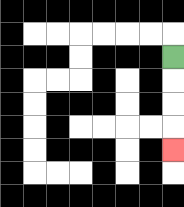{'start': '[7, 2]', 'end': '[7, 6]', 'path_directions': 'D,D,D,D', 'path_coordinates': '[[7, 2], [7, 3], [7, 4], [7, 5], [7, 6]]'}